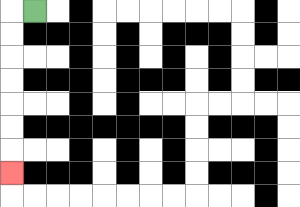{'start': '[1, 0]', 'end': '[0, 7]', 'path_directions': 'L,D,D,D,D,D,D,D', 'path_coordinates': '[[1, 0], [0, 0], [0, 1], [0, 2], [0, 3], [0, 4], [0, 5], [0, 6], [0, 7]]'}